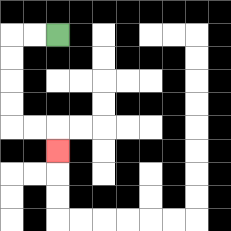{'start': '[2, 1]', 'end': '[2, 6]', 'path_directions': 'L,L,D,D,D,D,R,R,D', 'path_coordinates': '[[2, 1], [1, 1], [0, 1], [0, 2], [0, 3], [0, 4], [0, 5], [1, 5], [2, 5], [2, 6]]'}